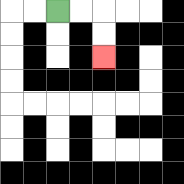{'start': '[2, 0]', 'end': '[4, 2]', 'path_directions': 'R,R,D,D', 'path_coordinates': '[[2, 0], [3, 0], [4, 0], [4, 1], [4, 2]]'}